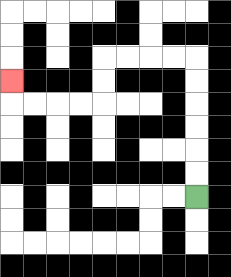{'start': '[8, 8]', 'end': '[0, 3]', 'path_directions': 'U,U,U,U,U,U,L,L,L,L,D,D,L,L,L,L,U', 'path_coordinates': '[[8, 8], [8, 7], [8, 6], [8, 5], [8, 4], [8, 3], [8, 2], [7, 2], [6, 2], [5, 2], [4, 2], [4, 3], [4, 4], [3, 4], [2, 4], [1, 4], [0, 4], [0, 3]]'}